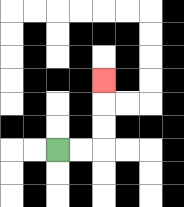{'start': '[2, 6]', 'end': '[4, 3]', 'path_directions': 'R,R,U,U,U', 'path_coordinates': '[[2, 6], [3, 6], [4, 6], [4, 5], [4, 4], [4, 3]]'}